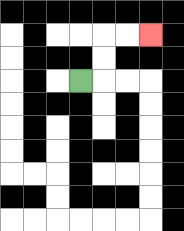{'start': '[3, 3]', 'end': '[6, 1]', 'path_directions': 'R,U,U,R,R', 'path_coordinates': '[[3, 3], [4, 3], [4, 2], [4, 1], [5, 1], [6, 1]]'}